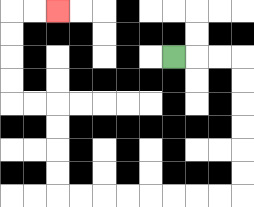{'start': '[7, 2]', 'end': '[2, 0]', 'path_directions': 'R,R,R,D,D,D,D,D,D,L,L,L,L,L,L,L,L,U,U,U,U,L,L,U,U,U,U,R,R', 'path_coordinates': '[[7, 2], [8, 2], [9, 2], [10, 2], [10, 3], [10, 4], [10, 5], [10, 6], [10, 7], [10, 8], [9, 8], [8, 8], [7, 8], [6, 8], [5, 8], [4, 8], [3, 8], [2, 8], [2, 7], [2, 6], [2, 5], [2, 4], [1, 4], [0, 4], [0, 3], [0, 2], [0, 1], [0, 0], [1, 0], [2, 0]]'}